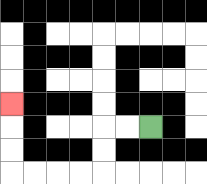{'start': '[6, 5]', 'end': '[0, 4]', 'path_directions': 'L,L,D,D,L,L,L,L,U,U,U', 'path_coordinates': '[[6, 5], [5, 5], [4, 5], [4, 6], [4, 7], [3, 7], [2, 7], [1, 7], [0, 7], [0, 6], [0, 5], [0, 4]]'}